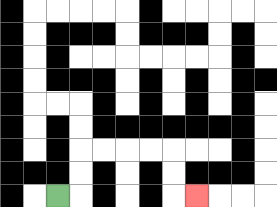{'start': '[2, 8]', 'end': '[8, 8]', 'path_directions': 'R,U,U,R,R,R,R,D,D,R', 'path_coordinates': '[[2, 8], [3, 8], [3, 7], [3, 6], [4, 6], [5, 6], [6, 6], [7, 6], [7, 7], [7, 8], [8, 8]]'}